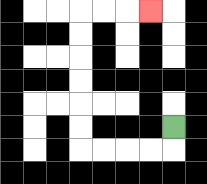{'start': '[7, 5]', 'end': '[6, 0]', 'path_directions': 'D,L,L,L,L,U,U,U,U,U,U,R,R,R', 'path_coordinates': '[[7, 5], [7, 6], [6, 6], [5, 6], [4, 6], [3, 6], [3, 5], [3, 4], [3, 3], [3, 2], [3, 1], [3, 0], [4, 0], [5, 0], [6, 0]]'}